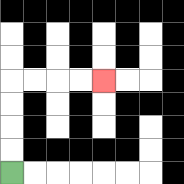{'start': '[0, 7]', 'end': '[4, 3]', 'path_directions': 'U,U,U,U,R,R,R,R', 'path_coordinates': '[[0, 7], [0, 6], [0, 5], [0, 4], [0, 3], [1, 3], [2, 3], [3, 3], [4, 3]]'}